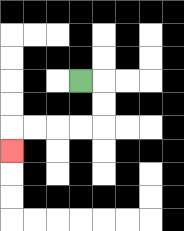{'start': '[3, 3]', 'end': '[0, 6]', 'path_directions': 'R,D,D,L,L,L,L,D', 'path_coordinates': '[[3, 3], [4, 3], [4, 4], [4, 5], [3, 5], [2, 5], [1, 5], [0, 5], [0, 6]]'}